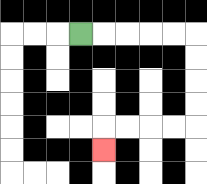{'start': '[3, 1]', 'end': '[4, 6]', 'path_directions': 'R,R,R,R,R,D,D,D,D,L,L,L,L,D', 'path_coordinates': '[[3, 1], [4, 1], [5, 1], [6, 1], [7, 1], [8, 1], [8, 2], [8, 3], [8, 4], [8, 5], [7, 5], [6, 5], [5, 5], [4, 5], [4, 6]]'}